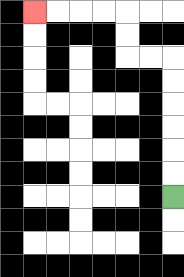{'start': '[7, 8]', 'end': '[1, 0]', 'path_directions': 'U,U,U,U,U,U,L,L,U,U,L,L,L,L', 'path_coordinates': '[[7, 8], [7, 7], [7, 6], [7, 5], [7, 4], [7, 3], [7, 2], [6, 2], [5, 2], [5, 1], [5, 0], [4, 0], [3, 0], [2, 0], [1, 0]]'}